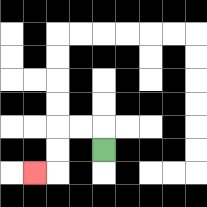{'start': '[4, 6]', 'end': '[1, 7]', 'path_directions': 'U,L,L,D,D,L', 'path_coordinates': '[[4, 6], [4, 5], [3, 5], [2, 5], [2, 6], [2, 7], [1, 7]]'}